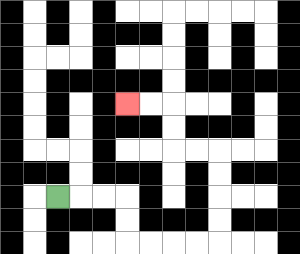{'start': '[2, 8]', 'end': '[5, 4]', 'path_directions': 'R,R,R,D,D,R,R,R,R,U,U,U,U,L,L,U,U,L,L', 'path_coordinates': '[[2, 8], [3, 8], [4, 8], [5, 8], [5, 9], [5, 10], [6, 10], [7, 10], [8, 10], [9, 10], [9, 9], [9, 8], [9, 7], [9, 6], [8, 6], [7, 6], [7, 5], [7, 4], [6, 4], [5, 4]]'}